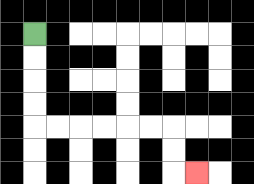{'start': '[1, 1]', 'end': '[8, 7]', 'path_directions': 'D,D,D,D,R,R,R,R,R,R,D,D,R', 'path_coordinates': '[[1, 1], [1, 2], [1, 3], [1, 4], [1, 5], [2, 5], [3, 5], [4, 5], [5, 5], [6, 5], [7, 5], [7, 6], [7, 7], [8, 7]]'}